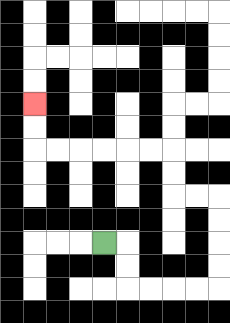{'start': '[4, 10]', 'end': '[1, 4]', 'path_directions': 'R,D,D,R,R,R,R,U,U,U,U,L,L,U,U,L,L,L,L,L,L,U,U', 'path_coordinates': '[[4, 10], [5, 10], [5, 11], [5, 12], [6, 12], [7, 12], [8, 12], [9, 12], [9, 11], [9, 10], [9, 9], [9, 8], [8, 8], [7, 8], [7, 7], [7, 6], [6, 6], [5, 6], [4, 6], [3, 6], [2, 6], [1, 6], [1, 5], [1, 4]]'}